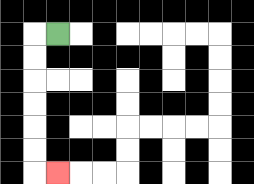{'start': '[2, 1]', 'end': '[2, 7]', 'path_directions': 'L,D,D,D,D,D,D,R', 'path_coordinates': '[[2, 1], [1, 1], [1, 2], [1, 3], [1, 4], [1, 5], [1, 6], [1, 7], [2, 7]]'}